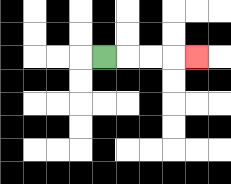{'start': '[4, 2]', 'end': '[8, 2]', 'path_directions': 'R,R,R,R', 'path_coordinates': '[[4, 2], [5, 2], [6, 2], [7, 2], [8, 2]]'}